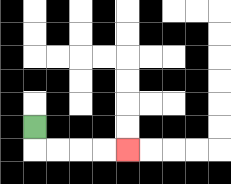{'start': '[1, 5]', 'end': '[5, 6]', 'path_directions': 'D,R,R,R,R', 'path_coordinates': '[[1, 5], [1, 6], [2, 6], [3, 6], [4, 6], [5, 6]]'}